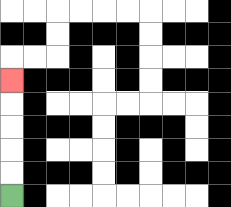{'start': '[0, 8]', 'end': '[0, 3]', 'path_directions': 'U,U,U,U,U', 'path_coordinates': '[[0, 8], [0, 7], [0, 6], [0, 5], [0, 4], [0, 3]]'}